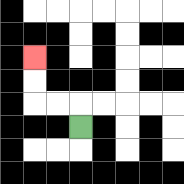{'start': '[3, 5]', 'end': '[1, 2]', 'path_directions': 'U,L,L,U,U', 'path_coordinates': '[[3, 5], [3, 4], [2, 4], [1, 4], [1, 3], [1, 2]]'}